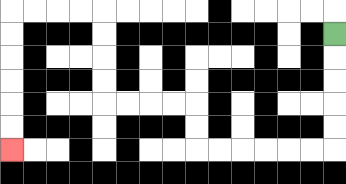{'start': '[14, 1]', 'end': '[0, 6]', 'path_directions': 'D,D,D,D,D,L,L,L,L,L,L,U,U,L,L,L,L,U,U,U,U,L,L,L,L,D,D,D,D,D,D', 'path_coordinates': '[[14, 1], [14, 2], [14, 3], [14, 4], [14, 5], [14, 6], [13, 6], [12, 6], [11, 6], [10, 6], [9, 6], [8, 6], [8, 5], [8, 4], [7, 4], [6, 4], [5, 4], [4, 4], [4, 3], [4, 2], [4, 1], [4, 0], [3, 0], [2, 0], [1, 0], [0, 0], [0, 1], [0, 2], [0, 3], [0, 4], [0, 5], [0, 6]]'}